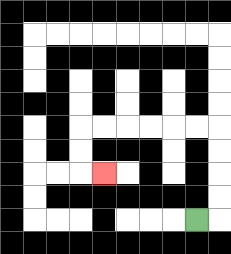{'start': '[8, 9]', 'end': '[4, 7]', 'path_directions': 'R,U,U,U,U,L,L,L,L,L,L,D,D,R', 'path_coordinates': '[[8, 9], [9, 9], [9, 8], [9, 7], [9, 6], [9, 5], [8, 5], [7, 5], [6, 5], [5, 5], [4, 5], [3, 5], [3, 6], [3, 7], [4, 7]]'}